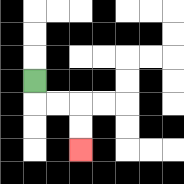{'start': '[1, 3]', 'end': '[3, 6]', 'path_directions': 'D,R,R,D,D', 'path_coordinates': '[[1, 3], [1, 4], [2, 4], [3, 4], [3, 5], [3, 6]]'}